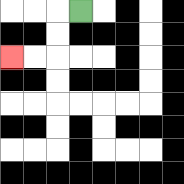{'start': '[3, 0]', 'end': '[0, 2]', 'path_directions': 'L,D,D,L,L', 'path_coordinates': '[[3, 0], [2, 0], [2, 1], [2, 2], [1, 2], [0, 2]]'}